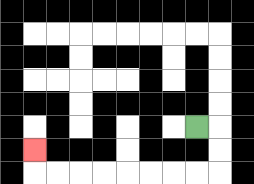{'start': '[8, 5]', 'end': '[1, 6]', 'path_directions': 'R,D,D,L,L,L,L,L,L,L,L,U', 'path_coordinates': '[[8, 5], [9, 5], [9, 6], [9, 7], [8, 7], [7, 7], [6, 7], [5, 7], [4, 7], [3, 7], [2, 7], [1, 7], [1, 6]]'}